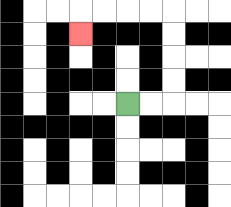{'start': '[5, 4]', 'end': '[3, 1]', 'path_directions': 'R,R,U,U,U,U,L,L,L,L,D', 'path_coordinates': '[[5, 4], [6, 4], [7, 4], [7, 3], [7, 2], [7, 1], [7, 0], [6, 0], [5, 0], [4, 0], [3, 0], [3, 1]]'}